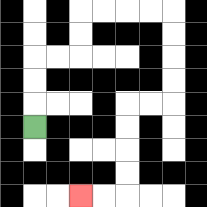{'start': '[1, 5]', 'end': '[3, 8]', 'path_directions': 'U,U,U,R,R,U,U,R,R,R,R,D,D,D,D,L,L,D,D,D,D,L,L', 'path_coordinates': '[[1, 5], [1, 4], [1, 3], [1, 2], [2, 2], [3, 2], [3, 1], [3, 0], [4, 0], [5, 0], [6, 0], [7, 0], [7, 1], [7, 2], [7, 3], [7, 4], [6, 4], [5, 4], [5, 5], [5, 6], [5, 7], [5, 8], [4, 8], [3, 8]]'}